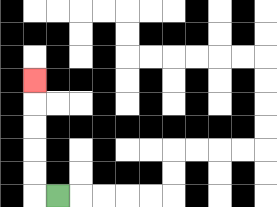{'start': '[2, 8]', 'end': '[1, 3]', 'path_directions': 'L,U,U,U,U,U', 'path_coordinates': '[[2, 8], [1, 8], [1, 7], [1, 6], [1, 5], [1, 4], [1, 3]]'}